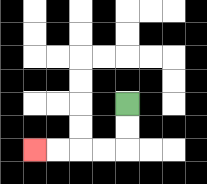{'start': '[5, 4]', 'end': '[1, 6]', 'path_directions': 'D,D,L,L,L,L', 'path_coordinates': '[[5, 4], [5, 5], [5, 6], [4, 6], [3, 6], [2, 6], [1, 6]]'}